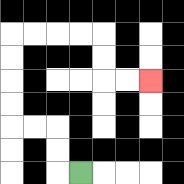{'start': '[3, 7]', 'end': '[6, 3]', 'path_directions': 'L,U,U,L,L,U,U,U,U,R,R,R,R,D,D,R,R', 'path_coordinates': '[[3, 7], [2, 7], [2, 6], [2, 5], [1, 5], [0, 5], [0, 4], [0, 3], [0, 2], [0, 1], [1, 1], [2, 1], [3, 1], [4, 1], [4, 2], [4, 3], [5, 3], [6, 3]]'}